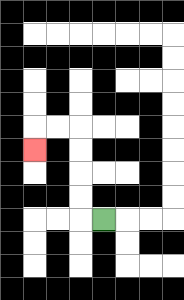{'start': '[4, 9]', 'end': '[1, 6]', 'path_directions': 'L,U,U,U,U,L,L,D', 'path_coordinates': '[[4, 9], [3, 9], [3, 8], [3, 7], [3, 6], [3, 5], [2, 5], [1, 5], [1, 6]]'}